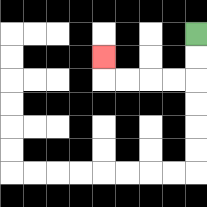{'start': '[8, 1]', 'end': '[4, 2]', 'path_directions': 'D,D,L,L,L,L,U', 'path_coordinates': '[[8, 1], [8, 2], [8, 3], [7, 3], [6, 3], [5, 3], [4, 3], [4, 2]]'}